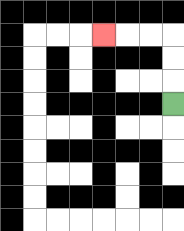{'start': '[7, 4]', 'end': '[4, 1]', 'path_directions': 'U,U,U,L,L,L', 'path_coordinates': '[[7, 4], [7, 3], [7, 2], [7, 1], [6, 1], [5, 1], [4, 1]]'}